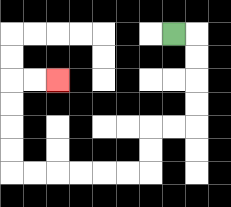{'start': '[7, 1]', 'end': '[2, 3]', 'path_directions': 'R,D,D,D,D,L,L,D,D,L,L,L,L,L,L,U,U,U,U,R,R', 'path_coordinates': '[[7, 1], [8, 1], [8, 2], [8, 3], [8, 4], [8, 5], [7, 5], [6, 5], [6, 6], [6, 7], [5, 7], [4, 7], [3, 7], [2, 7], [1, 7], [0, 7], [0, 6], [0, 5], [0, 4], [0, 3], [1, 3], [2, 3]]'}